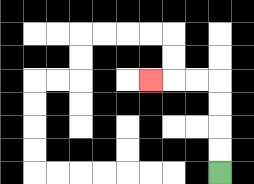{'start': '[9, 7]', 'end': '[6, 3]', 'path_directions': 'U,U,U,U,L,L,L', 'path_coordinates': '[[9, 7], [9, 6], [9, 5], [9, 4], [9, 3], [8, 3], [7, 3], [6, 3]]'}